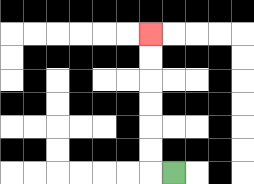{'start': '[7, 7]', 'end': '[6, 1]', 'path_directions': 'L,U,U,U,U,U,U', 'path_coordinates': '[[7, 7], [6, 7], [6, 6], [6, 5], [6, 4], [6, 3], [6, 2], [6, 1]]'}